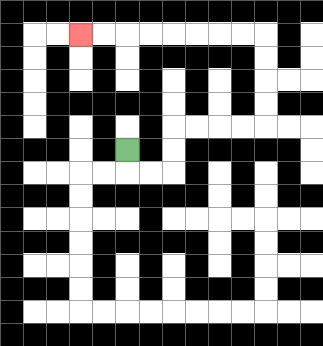{'start': '[5, 6]', 'end': '[3, 1]', 'path_directions': 'D,R,R,U,U,R,R,R,R,U,U,U,U,L,L,L,L,L,L,L,L', 'path_coordinates': '[[5, 6], [5, 7], [6, 7], [7, 7], [7, 6], [7, 5], [8, 5], [9, 5], [10, 5], [11, 5], [11, 4], [11, 3], [11, 2], [11, 1], [10, 1], [9, 1], [8, 1], [7, 1], [6, 1], [5, 1], [4, 1], [3, 1]]'}